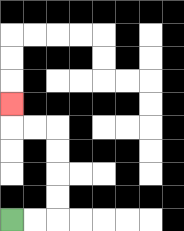{'start': '[0, 9]', 'end': '[0, 4]', 'path_directions': 'R,R,U,U,U,U,L,L,U', 'path_coordinates': '[[0, 9], [1, 9], [2, 9], [2, 8], [2, 7], [2, 6], [2, 5], [1, 5], [0, 5], [0, 4]]'}